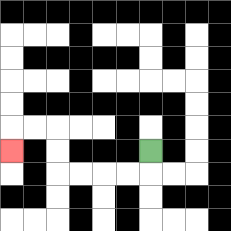{'start': '[6, 6]', 'end': '[0, 6]', 'path_directions': 'D,L,L,L,L,U,U,L,L,D', 'path_coordinates': '[[6, 6], [6, 7], [5, 7], [4, 7], [3, 7], [2, 7], [2, 6], [2, 5], [1, 5], [0, 5], [0, 6]]'}